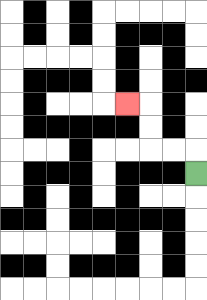{'start': '[8, 7]', 'end': '[5, 4]', 'path_directions': 'U,L,L,U,U,L', 'path_coordinates': '[[8, 7], [8, 6], [7, 6], [6, 6], [6, 5], [6, 4], [5, 4]]'}